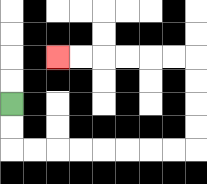{'start': '[0, 4]', 'end': '[2, 2]', 'path_directions': 'D,D,R,R,R,R,R,R,R,R,U,U,U,U,L,L,L,L,L,L', 'path_coordinates': '[[0, 4], [0, 5], [0, 6], [1, 6], [2, 6], [3, 6], [4, 6], [5, 6], [6, 6], [7, 6], [8, 6], [8, 5], [8, 4], [8, 3], [8, 2], [7, 2], [6, 2], [5, 2], [4, 2], [3, 2], [2, 2]]'}